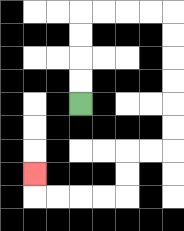{'start': '[3, 4]', 'end': '[1, 7]', 'path_directions': 'U,U,U,U,R,R,R,R,D,D,D,D,D,D,L,L,D,D,L,L,L,L,U', 'path_coordinates': '[[3, 4], [3, 3], [3, 2], [3, 1], [3, 0], [4, 0], [5, 0], [6, 0], [7, 0], [7, 1], [7, 2], [7, 3], [7, 4], [7, 5], [7, 6], [6, 6], [5, 6], [5, 7], [5, 8], [4, 8], [3, 8], [2, 8], [1, 8], [1, 7]]'}